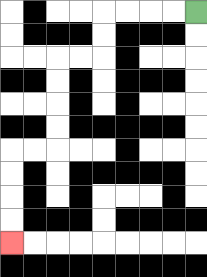{'start': '[8, 0]', 'end': '[0, 10]', 'path_directions': 'L,L,L,L,D,D,L,L,D,D,D,D,L,L,D,D,D,D', 'path_coordinates': '[[8, 0], [7, 0], [6, 0], [5, 0], [4, 0], [4, 1], [4, 2], [3, 2], [2, 2], [2, 3], [2, 4], [2, 5], [2, 6], [1, 6], [0, 6], [0, 7], [0, 8], [0, 9], [0, 10]]'}